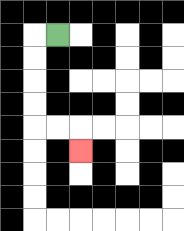{'start': '[2, 1]', 'end': '[3, 6]', 'path_directions': 'L,D,D,D,D,R,R,D', 'path_coordinates': '[[2, 1], [1, 1], [1, 2], [1, 3], [1, 4], [1, 5], [2, 5], [3, 5], [3, 6]]'}